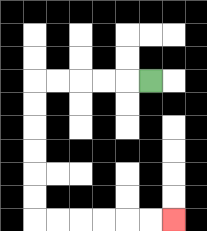{'start': '[6, 3]', 'end': '[7, 9]', 'path_directions': 'L,L,L,L,L,D,D,D,D,D,D,R,R,R,R,R,R', 'path_coordinates': '[[6, 3], [5, 3], [4, 3], [3, 3], [2, 3], [1, 3], [1, 4], [1, 5], [1, 6], [1, 7], [1, 8], [1, 9], [2, 9], [3, 9], [4, 9], [5, 9], [6, 9], [7, 9]]'}